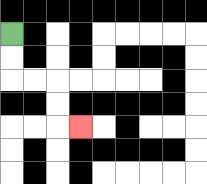{'start': '[0, 1]', 'end': '[3, 5]', 'path_directions': 'D,D,R,R,D,D,R', 'path_coordinates': '[[0, 1], [0, 2], [0, 3], [1, 3], [2, 3], [2, 4], [2, 5], [3, 5]]'}